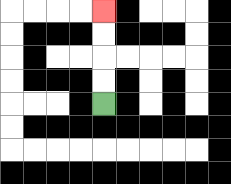{'start': '[4, 4]', 'end': '[4, 0]', 'path_directions': 'U,U,U,U', 'path_coordinates': '[[4, 4], [4, 3], [4, 2], [4, 1], [4, 0]]'}